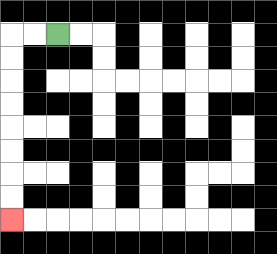{'start': '[2, 1]', 'end': '[0, 9]', 'path_directions': 'L,L,D,D,D,D,D,D,D,D', 'path_coordinates': '[[2, 1], [1, 1], [0, 1], [0, 2], [0, 3], [0, 4], [0, 5], [0, 6], [0, 7], [0, 8], [0, 9]]'}